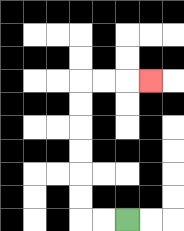{'start': '[5, 9]', 'end': '[6, 3]', 'path_directions': 'L,L,U,U,U,U,U,U,R,R,R', 'path_coordinates': '[[5, 9], [4, 9], [3, 9], [3, 8], [3, 7], [3, 6], [3, 5], [3, 4], [3, 3], [4, 3], [5, 3], [6, 3]]'}